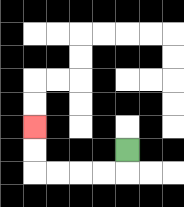{'start': '[5, 6]', 'end': '[1, 5]', 'path_directions': 'D,L,L,L,L,U,U', 'path_coordinates': '[[5, 6], [5, 7], [4, 7], [3, 7], [2, 7], [1, 7], [1, 6], [1, 5]]'}